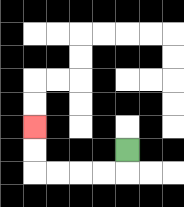{'start': '[5, 6]', 'end': '[1, 5]', 'path_directions': 'D,L,L,L,L,U,U', 'path_coordinates': '[[5, 6], [5, 7], [4, 7], [3, 7], [2, 7], [1, 7], [1, 6], [1, 5]]'}